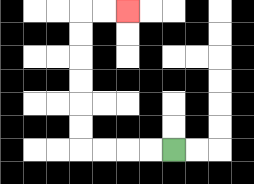{'start': '[7, 6]', 'end': '[5, 0]', 'path_directions': 'L,L,L,L,U,U,U,U,U,U,R,R', 'path_coordinates': '[[7, 6], [6, 6], [5, 6], [4, 6], [3, 6], [3, 5], [3, 4], [3, 3], [3, 2], [3, 1], [3, 0], [4, 0], [5, 0]]'}